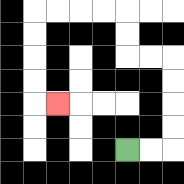{'start': '[5, 6]', 'end': '[2, 4]', 'path_directions': 'R,R,U,U,U,U,L,L,U,U,L,L,L,L,D,D,D,D,R', 'path_coordinates': '[[5, 6], [6, 6], [7, 6], [7, 5], [7, 4], [7, 3], [7, 2], [6, 2], [5, 2], [5, 1], [5, 0], [4, 0], [3, 0], [2, 0], [1, 0], [1, 1], [1, 2], [1, 3], [1, 4], [2, 4]]'}